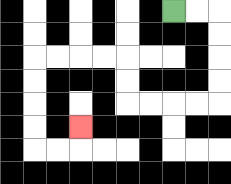{'start': '[7, 0]', 'end': '[3, 5]', 'path_directions': 'R,R,D,D,D,D,L,L,L,L,U,U,L,L,L,L,D,D,D,D,R,R,U', 'path_coordinates': '[[7, 0], [8, 0], [9, 0], [9, 1], [9, 2], [9, 3], [9, 4], [8, 4], [7, 4], [6, 4], [5, 4], [5, 3], [5, 2], [4, 2], [3, 2], [2, 2], [1, 2], [1, 3], [1, 4], [1, 5], [1, 6], [2, 6], [3, 6], [3, 5]]'}